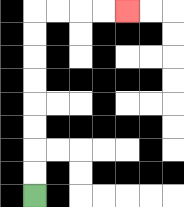{'start': '[1, 8]', 'end': '[5, 0]', 'path_directions': 'U,U,U,U,U,U,U,U,R,R,R,R', 'path_coordinates': '[[1, 8], [1, 7], [1, 6], [1, 5], [1, 4], [1, 3], [1, 2], [1, 1], [1, 0], [2, 0], [3, 0], [4, 0], [5, 0]]'}